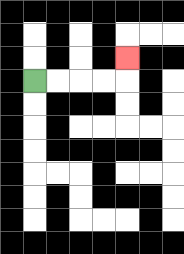{'start': '[1, 3]', 'end': '[5, 2]', 'path_directions': 'R,R,R,R,U', 'path_coordinates': '[[1, 3], [2, 3], [3, 3], [4, 3], [5, 3], [5, 2]]'}